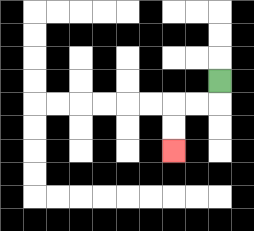{'start': '[9, 3]', 'end': '[7, 6]', 'path_directions': 'D,L,L,D,D', 'path_coordinates': '[[9, 3], [9, 4], [8, 4], [7, 4], [7, 5], [7, 6]]'}